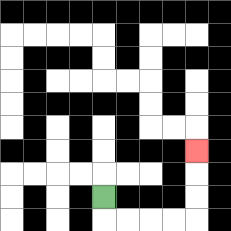{'start': '[4, 8]', 'end': '[8, 6]', 'path_directions': 'D,R,R,R,R,U,U,U', 'path_coordinates': '[[4, 8], [4, 9], [5, 9], [6, 9], [7, 9], [8, 9], [8, 8], [8, 7], [8, 6]]'}